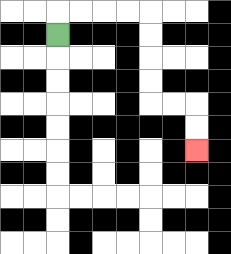{'start': '[2, 1]', 'end': '[8, 6]', 'path_directions': 'U,R,R,R,R,D,D,D,D,R,R,D,D', 'path_coordinates': '[[2, 1], [2, 0], [3, 0], [4, 0], [5, 0], [6, 0], [6, 1], [6, 2], [6, 3], [6, 4], [7, 4], [8, 4], [8, 5], [8, 6]]'}